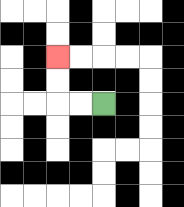{'start': '[4, 4]', 'end': '[2, 2]', 'path_directions': 'L,L,U,U', 'path_coordinates': '[[4, 4], [3, 4], [2, 4], [2, 3], [2, 2]]'}